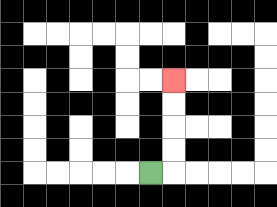{'start': '[6, 7]', 'end': '[7, 3]', 'path_directions': 'R,U,U,U,U', 'path_coordinates': '[[6, 7], [7, 7], [7, 6], [7, 5], [7, 4], [7, 3]]'}